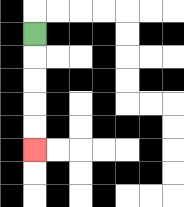{'start': '[1, 1]', 'end': '[1, 6]', 'path_directions': 'D,D,D,D,D', 'path_coordinates': '[[1, 1], [1, 2], [1, 3], [1, 4], [1, 5], [1, 6]]'}